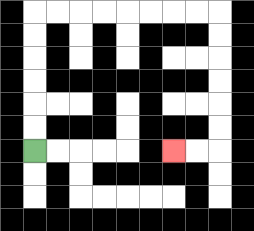{'start': '[1, 6]', 'end': '[7, 6]', 'path_directions': 'U,U,U,U,U,U,R,R,R,R,R,R,R,R,D,D,D,D,D,D,L,L', 'path_coordinates': '[[1, 6], [1, 5], [1, 4], [1, 3], [1, 2], [1, 1], [1, 0], [2, 0], [3, 0], [4, 0], [5, 0], [6, 0], [7, 0], [8, 0], [9, 0], [9, 1], [9, 2], [9, 3], [9, 4], [9, 5], [9, 6], [8, 6], [7, 6]]'}